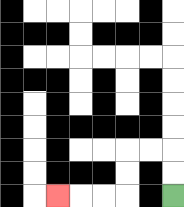{'start': '[7, 8]', 'end': '[2, 8]', 'path_directions': 'U,U,L,L,D,D,L,L,L', 'path_coordinates': '[[7, 8], [7, 7], [7, 6], [6, 6], [5, 6], [5, 7], [5, 8], [4, 8], [3, 8], [2, 8]]'}